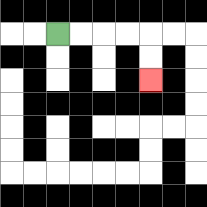{'start': '[2, 1]', 'end': '[6, 3]', 'path_directions': 'R,R,R,R,D,D', 'path_coordinates': '[[2, 1], [3, 1], [4, 1], [5, 1], [6, 1], [6, 2], [6, 3]]'}